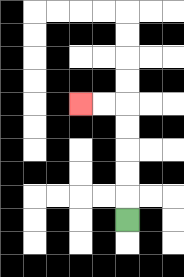{'start': '[5, 9]', 'end': '[3, 4]', 'path_directions': 'U,U,U,U,U,L,L', 'path_coordinates': '[[5, 9], [5, 8], [5, 7], [5, 6], [5, 5], [5, 4], [4, 4], [3, 4]]'}